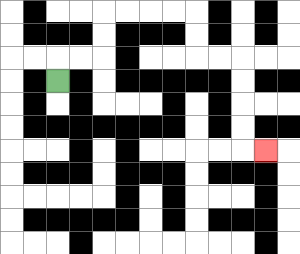{'start': '[2, 3]', 'end': '[11, 6]', 'path_directions': 'U,R,R,U,U,R,R,R,R,D,D,R,R,D,D,D,D,R', 'path_coordinates': '[[2, 3], [2, 2], [3, 2], [4, 2], [4, 1], [4, 0], [5, 0], [6, 0], [7, 0], [8, 0], [8, 1], [8, 2], [9, 2], [10, 2], [10, 3], [10, 4], [10, 5], [10, 6], [11, 6]]'}